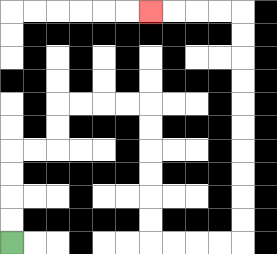{'start': '[0, 10]', 'end': '[6, 0]', 'path_directions': 'U,U,U,U,R,R,U,U,R,R,R,R,D,D,D,D,D,D,R,R,R,R,U,U,U,U,U,U,U,U,U,U,L,L,L,L', 'path_coordinates': '[[0, 10], [0, 9], [0, 8], [0, 7], [0, 6], [1, 6], [2, 6], [2, 5], [2, 4], [3, 4], [4, 4], [5, 4], [6, 4], [6, 5], [6, 6], [6, 7], [6, 8], [6, 9], [6, 10], [7, 10], [8, 10], [9, 10], [10, 10], [10, 9], [10, 8], [10, 7], [10, 6], [10, 5], [10, 4], [10, 3], [10, 2], [10, 1], [10, 0], [9, 0], [8, 0], [7, 0], [6, 0]]'}